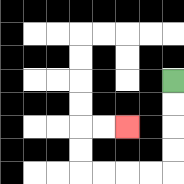{'start': '[7, 3]', 'end': '[5, 5]', 'path_directions': 'D,D,D,D,L,L,L,L,U,U,R,R', 'path_coordinates': '[[7, 3], [7, 4], [7, 5], [7, 6], [7, 7], [6, 7], [5, 7], [4, 7], [3, 7], [3, 6], [3, 5], [4, 5], [5, 5]]'}